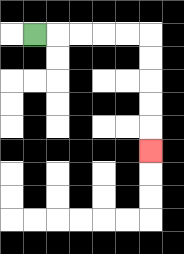{'start': '[1, 1]', 'end': '[6, 6]', 'path_directions': 'R,R,R,R,R,D,D,D,D,D', 'path_coordinates': '[[1, 1], [2, 1], [3, 1], [4, 1], [5, 1], [6, 1], [6, 2], [6, 3], [6, 4], [6, 5], [6, 6]]'}